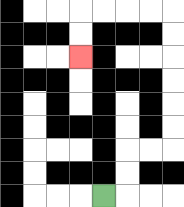{'start': '[4, 8]', 'end': '[3, 2]', 'path_directions': 'R,U,U,R,R,U,U,U,U,U,U,L,L,L,L,D,D', 'path_coordinates': '[[4, 8], [5, 8], [5, 7], [5, 6], [6, 6], [7, 6], [7, 5], [7, 4], [7, 3], [7, 2], [7, 1], [7, 0], [6, 0], [5, 0], [4, 0], [3, 0], [3, 1], [3, 2]]'}